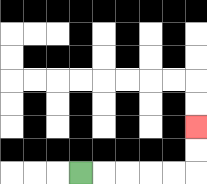{'start': '[3, 7]', 'end': '[8, 5]', 'path_directions': 'R,R,R,R,R,U,U', 'path_coordinates': '[[3, 7], [4, 7], [5, 7], [6, 7], [7, 7], [8, 7], [8, 6], [8, 5]]'}